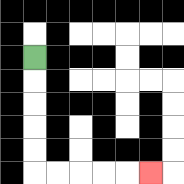{'start': '[1, 2]', 'end': '[6, 7]', 'path_directions': 'D,D,D,D,D,R,R,R,R,R', 'path_coordinates': '[[1, 2], [1, 3], [1, 4], [1, 5], [1, 6], [1, 7], [2, 7], [3, 7], [4, 7], [5, 7], [6, 7]]'}